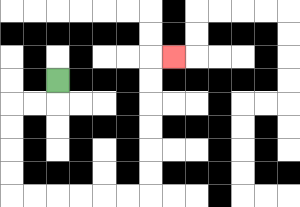{'start': '[2, 3]', 'end': '[7, 2]', 'path_directions': 'D,L,L,D,D,D,D,R,R,R,R,R,R,U,U,U,U,U,U,R', 'path_coordinates': '[[2, 3], [2, 4], [1, 4], [0, 4], [0, 5], [0, 6], [0, 7], [0, 8], [1, 8], [2, 8], [3, 8], [4, 8], [5, 8], [6, 8], [6, 7], [6, 6], [6, 5], [6, 4], [6, 3], [6, 2], [7, 2]]'}